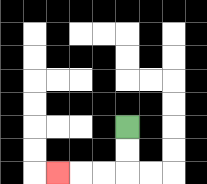{'start': '[5, 5]', 'end': '[2, 7]', 'path_directions': 'D,D,L,L,L', 'path_coordinates': '[[5, 5], [5, 6], [5, 7], [4, 7], [3, 7], [2, 7]]'}